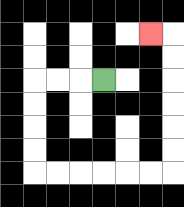{'start': '[4, 3]', 'end': '[6, 1]', 'path_directions': 'L,L,L,D,D,D,D,R,R,R,R,R,R,U,U,U,U,U,U,L', 'path_coordinates': '[[4, 3], [3, 3], [2, 3], [1, 3], [1, 4], [1, 5], [1, 6], [1, 7], [2, 7], [3, 7], [4, 7], [5, 7], [6, 7], [7, 7], [7, 6], [7, 5], [7, 4], [7, 3], [7, 2], [7, 1], [6, 1]]'}